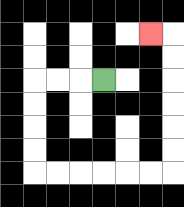{'start': '[4, 3]', 'end': '[6, 1]', 'path_directions': 'L,L,L,D,D,D,D,R,R,R,R,R,R,U,U,U,U,U,U,L', 'path_coordinates': '[[4, 3], [3, 3], [2, 3], [1, 3], [1, 4], [1, 5], [1, 6], [1, 7], [2, 7], [3, 7], [4, 7], [5, 7], [6, 7], [7, 7], [7, 6], [7, 5], [7, 4], [7, 3], [7, 2], [7, 1], [6, 1]]'}